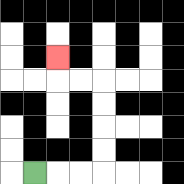{'start': '[1, 7]', 'end': '[2, 2]', 'path_directions': 'R,R,R,U,U,U,U,L,L,U', 'path_coordinates': '[[1, 7], [2, 7], [3, 7], [4, 7], [4, 6], [4, 5], [4, 4], [4, 3], [3, 3], [2, 3], [2, 2]]'}